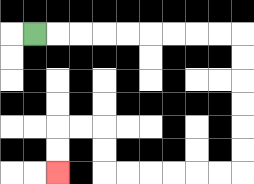{'start': '[1, 1]', 'end': '[2, 7]', 'path_directions': 'R,R,R,R,R,R,R,R,R,D,D,D,D,D,D,L,L,L,L,L,L,U,U,L,L,D,D', 'path_coordinates': '[[1, 1], [2, 1], [3, 1], [4, 1], [5, 1], [6, 1], [7, 1], [8, 1], [9, 1], [10, 1], [10, 2], [10, 3], [10, 4], [10, 5], [10, 6], [10, 7], [9, 7], [8, 7], [7, 7], [6, 7], [5, 7], [4, 7], [4, 6], [4, 5], [3, 5], [2, 5], [2, 6], [2, 7]]'}